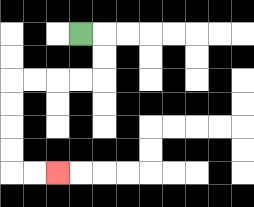{'start': '[3, 1]', 'end': '[2, 7]', 'path_directions': 'R,D,D,L,L,L,L,D,D,D,D,R,R', 'path_coordinates': '[[3, 1], [4, 1], [4, 2], [4, 3], [3, 3], [2, 3], [1, 3], [0, 3], [0, 4], [0, 5], [0, 6], [0, 7], [1, 7], [2, 7]]'}